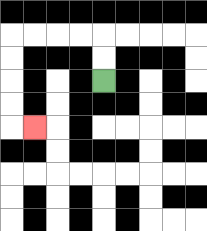{'start': '[4, 3]', 'end': '[1, 5]', 'path_directions': 'U,U,L,L,L,L,D,D,D,D,R', 'path_coordinates': '[[4, 3], [4, 2], [4, 1], [3, 1], [2, 1], [1, 1], [0, 1], [0, 2], [0, 3], [0, 4], [0, 5], [1, 5]]'}